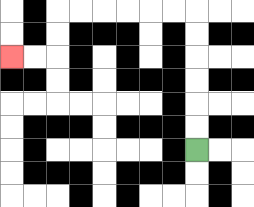{'start': '[8, 6]', 'end': '[0, 2]', 'path_directions': 'U,U,U,U,U,U,L,L,L,L,L,L,D,D,L,L', 'path_coordinates': '[[8, 6], [8, 5], [8, 4], [8, 3], [8, 2], [8, 1], [8, 0], [7, 0], [6, 0], [5, 0], [4, 0], [3, 0], [2, 0], [2, 1], [2, 2], [1, 2], [0, 2]]'}